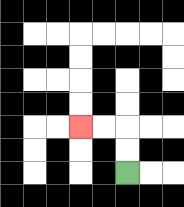{'start': '[5, 7]', 'end': '[3, 5]', 'path_directions': 'U,U,L,L', 'path_coordinates': '[[5, 7], [5, 6], [5, 5], [4, 5], [3, 5]]'}